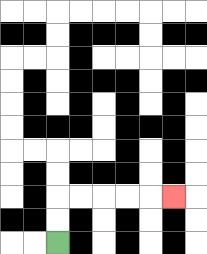{'start': '[2, 10]', 'end': '[7, 8]', 'path_directions': 'U,U,R,R,R,R,R', 'path_coordinates': '[[2, 10], [2, 9], [2, 8], [3, 8], [4, 8], [5, 8], [6, 8], [7, 8]]'}